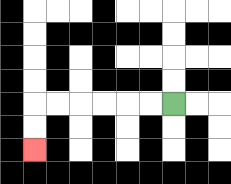{'start': '[7, 4]', 'end': '[1, 6]', 'path_directions': 'L,L,L,L,L,L,D,D', 'path_coordinates': '[[7, 4], [6, 4], [5, 4], [4, 4], [3, 4], [2, 4], [1, 4], [1, 5], [1, 6]]'}